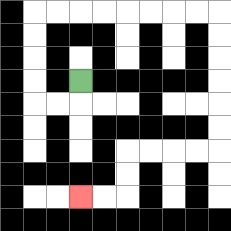{'start': '[3, 3]', 'end': '[3, 8]', 'path_directions': 'D,L,L,U,U,U,U,R,R,R,R,R,R,R,R,D,D,D,D,D,D,L,L,L,L,D,D,L,L', 'path_coordinates': '[[3, 3], [3, 4], [2, 4], [1, 4], [1, 3], [1, 2], [1, 1], [1, 0], [2, 0], [3, 0], [4, 0], [5, 0], [6, 0], [7, 0], [8, 0], [9, 0], [9, 1], [9, 2], [9, 3], [9, 4], [9, 5], [9, 6], [8, 6], [7, 6], [6, 6], [5, 6], [5, 7], [5, 8], [4, 8], [3, 8]]'}